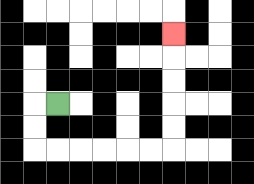{'start': '[2, 4]', 'end': '[7, 1]', 'path_directions': 'L,D,D,R,R,R,R,R,R,U,U,U,U,U', 'path_coordinates': '[[2, 4], [1, 4], [1, 5], [1, 6], [2, 6], [3, 6], [4, 6], [5, 6], [6, 6], [7, 6], [7, 5], [7, 4], [7, 3], [7, 2], [7, 1]]'}